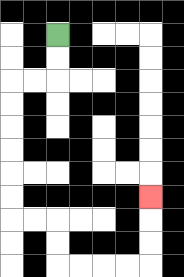{'start': '[2, 1]', 'end': '[6, 8]', 'path_directions': 'D,D,L,L,D,D,D,D,D,D,R,R,D,D,R,R,R,R,U,U,U', 'path_coordinates': '[[2, 1], [2, 2], [2, 3], [1, 3], [0, 3], [0, 4], [0, 5], [0, 6], [0, 7], [0, 8], [0, 9], [1, 9], [2, 9], [2, 10], [2, 11], [3, 11], [4, 11], [5, 11], [6, 11], [6, 10], [6, 9], [6, 8]]'}